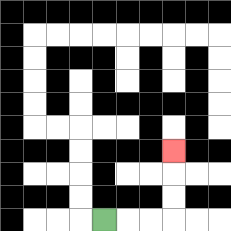{'start': '[4, 9]', 'end': '[7, 6]', 'path_directions': 'R,R,R,U,U,U', 'path_coordinates': '[[4, 9], [5, 9], [6, 9], [7, 9], [7, 8], [7, 7], [7, 6]]'}